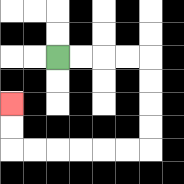{'start': '[2, 2]', 'end': '[0, 4]', 'path_directions': 'R,R,R,R,D,D,D,D,L,L,L,L,L,L,U,U', 'path_coordinates': '[[2, 2], [3, 2], [4, 2], [5, 2], [6, 2], [6, 3], [6, 4], [6, 5], [6, 6], [5, 6], [4, 6], [3, 6], [2, 6], [1, 6], [0, 6], [0, 5], [0, 4]]'}